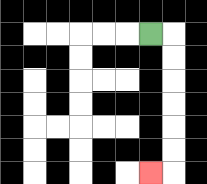{'start': '[6, 1]', 'end': '[6, 7]', 'path_directions': 'R,D,D,D,D,D,D,L', 'path_coordinates': '[[6, 1], [7, 1], [7, 2], [7, 3], [7, 4], [7, 5], [7, 6], [7, 7], [6, 7]]'}